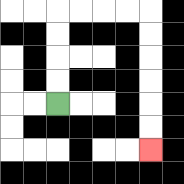{'start': '[2, 4]', 'end': '[6, 6]', 'path_directions': 'U,U,U,U,R,R,R,R,D,D,D,D,D,D', 'path_coordinates': '[[2, 4], [2, 3], [2, 2], [2, 1], [2, 0], [3, 0], [4, 0], [5, 0], [6, 0], [6, 1], [6, 2], [6, 3], [6, 4], [6, 5], [6, 6]]'}